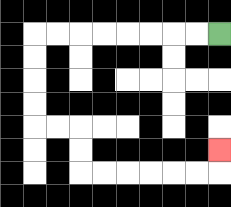{'start': '[9, 1]', 'end': '[9, 6]', 'path_directions': 'L,L,L,L,L,L,L,L,D,D,D,D,R,R,D,D,R,R,R,R,R,R,U', 'path_coordinates': '[[9, 1], [8, 1], [7, 1], [6, 1], [5, 1], [4, 1], [3, 1], [2, 1], [1, 1], [1, 2], [1, 3], [1, 4], [1, 5], [2, 5], [3, 5], [3, 6], [3, 7], [4, 7], [5, 7], [6, 7], [7, 7], [8, 7], [9, 7], [9, 6]]'}